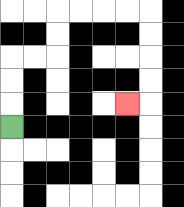{'start': '[0, 5]', 'end': '[5, 4]', 'path_directions': 'U,U,U,R,R,U,U,R,R,R,R,D,D,D,D,L', 'path_coordinates': '[[0, 5], [0, 4], [0, 3], [0, 2], [1, 2], [2, 2], [2, 1], [2, 0], [3, 0], [4, 0], [5, 0], [6, 0], [6, 1], [6, 2], [6, 3], [6, 4], [5, 4]]'}